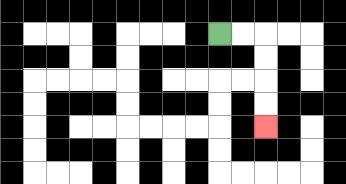{'start': '[9, 1]', 'end': '[11, 5]', 'path_directions': 'R,R,D,D,D,D', 'path_coordinates': '[[9, 1], [10, 1], [11, 1], [11, 2], [11, 3], [11, 4], [11, 5]]'}